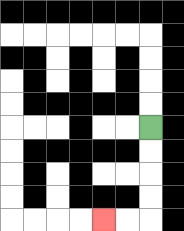{'start': '[6, 5]', 'end': '[4, 9]', 'path_directions': 'D,D,D,D,L,L', 'path_coordinates': '[[6, 5], [6, 6], [6, 7], [6, 8], [6, 9], [5, 9], [4, 9]]'}